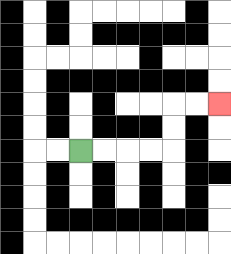{'start': '[3, 6]', 'end': '[9, 4]', 'path_directions': 'R,R,R,R,U,U,R,R', 'path_coordinates': '[[3, 6], [4, 6], [5, 6], [6, 6], [7, 6], [7, 5], [7, 4], [8, 4], [9, 4]]'}